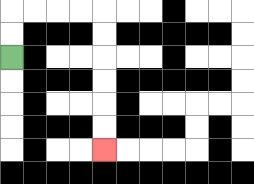{'start': '[0, 2]', 'end': '[4, 6]', 'path_directions': 'U,U,R,R,R,R,D,D,D,D,D,D', 'path_coordinates': '[[0, 2], [0, 1], [0, 0], [1, 0], [2, 0], [3, 0], [4, 0], [4, 1], [4, 2], [4, 3], [4, 4], [4, 5], [4, 6]]'}